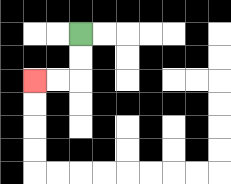{'start': '[3, 1]', 'end': '[1, 3]', 'path_directions': 'D,D,L,L', 'path_coordinates': '[[3, 1], [3, 2], [3, 3], [2, 3], [1, 3]]'}